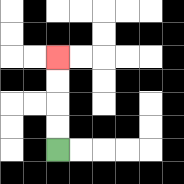{'start': '[2, 6]', 'end': '[2, 2]', 'path_directions': 'U,U,U,U', 'path_coordinates': '[[2, 6], [2, 5], [2, 4], [2, 3], [2, 2]]'}